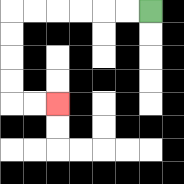{'start': '[6, 0]', 'end': '[2, 4]', 'path_directions': 'L,L,L,L,L,L,D,D,D,D,R,R', 'path_coordinates': '[[6, 0], [5, 0], [4, 0], [3, 0], [2, 0], [1, 0], [0, 0], [0, 1], [0, 2], [0, 3], [0, 4], [1, 4], [2, 4]]'}